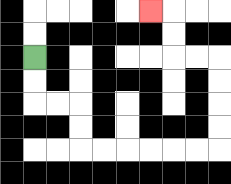{'start': '[1, 2]', 'end': '[6, 0]', 'path_directions': 'D,D,R,R,D,D,R,R,R,R,R,R,U,U,U,U,L,L,U,U,L', 'path_coordinates': '[[1, 2], [1, 3], [1, 4], [2, 4], [3, 4], [3, 5], [3, 6], [4, 6], [5, 6], [6, 6], [7, 6], [8, 6], [9, 6], [9, 5], [9, 4], [9, 3], [9, 2], [8, 2], [7, 2], [7, 1], [7, 0], [6, 0]]'}